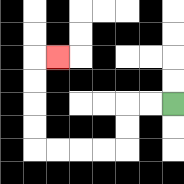{'start': '[7, 4]', 'end': '[2, 2]', 'path_directions': 'L,L,D,D,L,L,L,L,U,U,U,U,R', 'path_coordinates': '[[7, 4], [6, 4], [5, 4], [5, 5], [5, 6], [4, 6], [3, 6], [2, 6], [1, 6], [1, 5], [1, 4], [1, 3], [1, 2], [2, 2]]'}